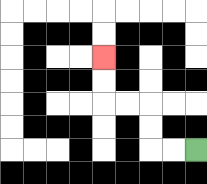{'start': '[8, 6]', 'end': '[4, 2]', 'path_directions': 'L,L,U,U,L,L,U,U', 'path_coordinates': '[[8, 6], [7, 6], [6, 6], [6, 5], [6, 4], [5, 4], [4, 4], [4, 3], [4, 2]]'}